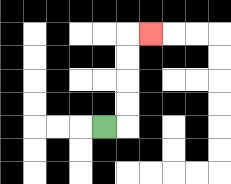{'start': '[4, 5]', 'end': '[6, 1]', 'path_directions': 'R,U,U,U,U,R', 'path_coordinates': '[[4, 5], [5, 5], [5, 4], [5, 3], [5, 2], [5, 1], [6, 1]]'}